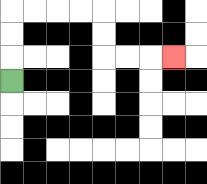{'start': '[0, 3]', 'end': '[7, 2]', 'path_directions': 'U,U,U,R,R,R,R,D,D,R,R,R', 'path_coordinates': '[[0, 3], [0, 2], [0, 1], [0, 0], [1, 0], [2, 0], [3, 0], [4, 0], [4, 1], [4, 2], [5, 2], [6, 2], [7, 2]]'}